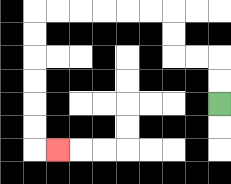{'start': '[9, 4]', 'end': '[2, 6]', 'path_directions': 'U,U,L,L,U,U,L,L,L,L,L,L,D,D,D,D,D,D,R', 'path_coordinates': '[[9, 4], [9, 3], [9, 2], [8, 2], [7, 2], [7, 1], [7, 0], [6, 0], [5, 0], [4, 0], [3, 0], [2, 0], [1, 0], [1, 1], [1, 2], [1, 3], [1, 4], [1, 5], [1, 6], [2, 6]]'}